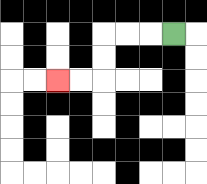{'start': '[7, 1]', 'end': '[2, 3]', 'path_directions': 'L,L,L,D,D,L,L', 'path_coordinates': '[[7, 1], [6, 1], [5, 1], [4, 1], [4, 2], [4, 3], [3, 3], [2, 3]]'}